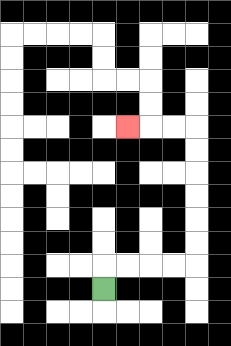{'start': '[4, 12]', 'end': '[5, 5]', 'path_directions': 'U,R,R,R,R,U,U,U,U,U,U,L,L,L', 'path_coordinates': '[[4, 12], [4, 11], [5, 11], [6, 11], [7, 11], [8, 11], [8, 10], [8, 9], [8, 8], [8, 7], [8, 6], [8, 5], [7, 5], [6, 5], [5, 5]]'}